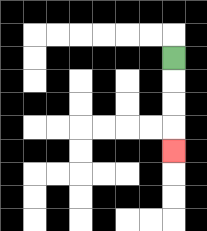{'start': '[7, 2]', 'end': '[7, 6]', 'path_directions': 'D,D,D,D', 'path_coordinates': '[[7, 2], [7, 3], [7, 4], [7, 5], [7, 6]]'}